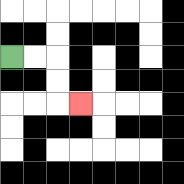{'start': '[0, 2]', 'end': '[3, 4]', 'path_directions': 'R,R,D,D,R', 'path_coordinates': '[[0, 2], [1, 2], [2, 2], [2, 3], [2, 4], [3, 4]]'}